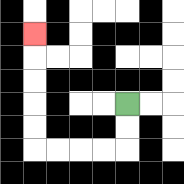{'start': '[5, 4]', 'end': '[1, 1]', 'path_directions': 'D,D,L,L,L,L,U,U,U,U,U', 'path_coordinates': '[[5, 4], [5, 5], [5, 6], [4, 6], [3, 6], [2, 6], [1, 6], [1, 5], [1, 4], [1, 3], [1, 2], [1, 1]]'}